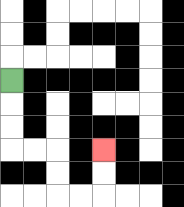{'start': '[0, 3]', 'end': '[4, 6]', 'path_directions': 'D,D,D,R,R,D,D,R,R,U,U', 'path_coordinates': '[[0, 3], [0, 4], [0, 5], [0, 6], [1, 6], [2, 6], [2, 7], [2, 8], [3, 8], [4, 8], [4, 7], [4, 6]]'}